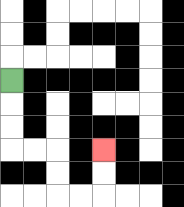{'start': '[0, 3]', 'end': '[4, 6]', 'path_directions': 'D,D,D,R,R,D,D,R,R,U,U', 'path_coordinates': '[[0, 3], [0, 4], [0, 5], [0, 6], [1, 6], [2, 6], [2, 7], [2, 8], [3, 8], [4, 8], [4, 7], [4, 6]]'}